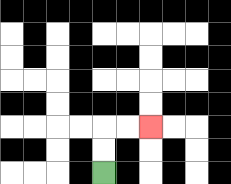{'start': '[4, 7]', 'end': '[6, 5]', 'path_directions': 'U,U,R,R', 'path_coordinates': '[[4, 7], [4, 6], [4, 5], [5, 5], [6, 5]]'}